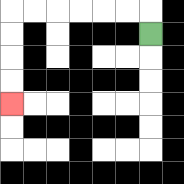{'start': '[6, 1]', 'end': '[0, 4]', 'path_directions': 'U,L,L,L,L,L,L,D,D,D,D', 'path_coordinates': '[[6, 1], [6, 0], [5, 0], [4, 0], [3, 0], [2, 0], [1, 0], [0, 0], [0, 1], [0, 2], [0, 3], [0, 4]]'}